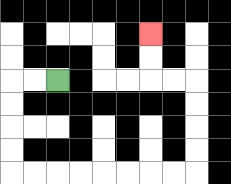{'start': '[2, 3]', 'end': '[6, 1]', 'path_directions': 'L,L,D,D,D,D,R,R,R,R,R,R,R,R,U,U,U,U,L,L,U,U', 'path_coordinates': '[[2, 3], [1, 3], [0, 3], [0, 4], [0, 5], [0, 6], [0, 7], [1, 7], [2, 7], [3, 7], [4, 7], [5, 7], [6, 7], [7, 7], [8, 7], [8, 6], [8, 5], [8, 4], [8, 3], [7, 3], [6, 3], [6, 2], [6, 1]]'}